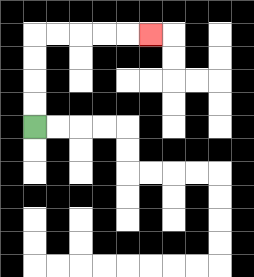{'start': '[1, 5]', 'end': '[6, 1]', 'path_directions': 'U,U,U,U,R,R,R,R,R', 'path_coordinates': '[[1, 5], [1, 4], [1, 3], [1, 2], [1, 1], [2, 1], [3, 1], [4, 1], [5, 1], [6, 1]]'}